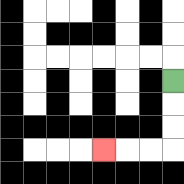{'start': '[7, 3]', 'end': '[4, 6]', 'path_directions': 'D,D,D,L,L,L', 'path_coordinates': '[[7, 3], [7, 4], [7, 5], [7, 6], [6, 6], [5, 6], [4, 6]]'}